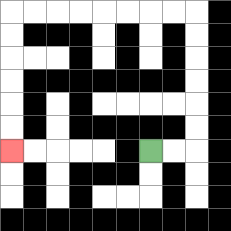{'start': '[6, 6]', 'end': '[0, 6]', 'path_directions': 'R,R,U,U,U,U,U,U,L,L,L,L,L,L,L,L,D,D,D,D,D,D', 'path_coordinates': '[[6, 6], [7, 6], [8, 6], [8, 5], [8, 4], [8, 3], [8, 2], [8, 1], [8, 0], [7, 0], [6, 0], [5, 0], [4, 0], [3, 0], [2, 0], [1, 0], [0, 0], [0, 1], [0, 2], [0, 3], [0, 4], [0, 5], [0, 6]]'}